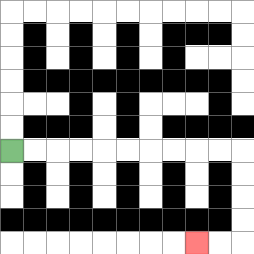{'start': '[0, 6]', 'end': '[8, 10]', 'path_directions': 'R,R,R,R,R,R,R,R,R,R,D,D,D,D,L,L', 'path_coordinates': '[[0, 6], [1, 6], [2, 6], [3, 6], [4, 6], [5, 6], [6, 6], [7, 6], [8, 6], [9, 6], [10, 6], [10, 7], [10, 8], [10, 9], [10, 10], [9, 10], [8, 10]]'}